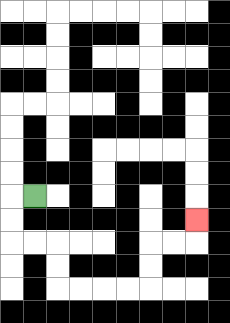{'start': '[1, 8]', 'end': '[8, 9]', 'path_directions': 'L,D,D,R,R,D,D,R,R,R,R,U,U,R,R,U', 'path_coordinates': '[[1, 8], [0, 8], [0, 9], [0, 10], [1, 10], [2, 10], [2, 11], [2, 12], [3, 12], [4, 12], [5, 12], [6, 12], [6, 11], [6, 10], [7, 10], [8, 10], [8, 9]]'}